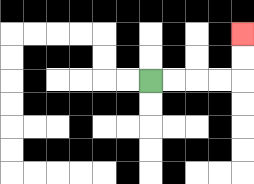{'start': '[6, 3]', 'end': '[10, 1]', 'path_directions': 'R,R,R,R,U,U', 'path_coordinates': '[[6, 3], [7, 3], [8, 3], [9, 3], [10, 3], [10, 2], [10, 1]]'}